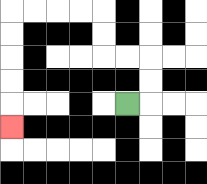{'start': '[5, 4]', 'end': '[0, 5]', 'path_directions': 'R,U,U,L,L,U,U,L,L,L,L,D,D,D,D,D', 'path_coordinates': '[[5, 4], [6, 4], [6, 3], [6, 2], [5, 2], [4, 2], [4, 1], [4, 0], [3, 0], [2, 0], [1, 0], [0, 0], [0, 1], [0, 2], [0, 3], [0, 4], [0, 5]]'}